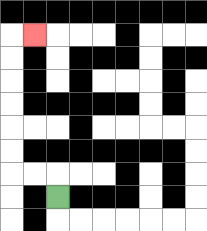{'start': '[2, 8]', 'end': '[1, 1]', 'path_directions': 'U,L,L,U,U,U,U,U,U,R', 'path_coordinates': '[[2, 8], [2, 7], [1, 7], [0, 7], [0, 6], [0, 5], [0, 4], [0, 3], [0, 2], [0, 1], [1, 1]]'}